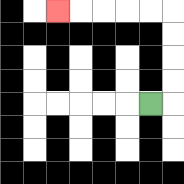{'start': '[6, 4]', 'end': '[2, 0]', 'path_directions': 'R,U,U,U,U,L,L,L,L,L', 'path_coordinates': '[[6, 4], [7, 4], [7, 3], [7, 2], [7, 1], [7, 0], [6, 0], [5, 0], [4, 0], [3, 0], [2, 0]]'}